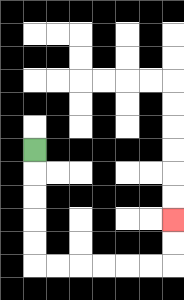{'start': '[1, 6]', 'end': '[7, 9]', 'path_directions': 'D,D,D,D,D,R,R,R,R,R,R,U,U', 'path_coordinates': '[[1, 6], [1, 7], [1, 8], [1, 9], [1, 10], [1, 11], [2, 11], [3, 11], [4, 11], [5, 11], [6, 11], [7, 11], [7, 10], [7, 9]]'}